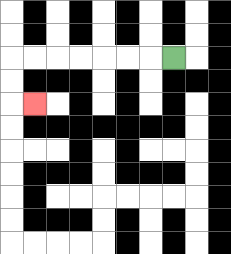{'start': '[7, 2]', 'end': '[1, 4]', 'path_directions': 'L,L,L,L,L,L,L,D,D,R', 'path_coordinates': '[[7, 2], [6, 2], [5, 2], [4, 2], [3, 2], [2, 2], [1, 2], [0, 2], [0, 3], [0, 4], [1, 4]]'}